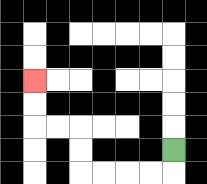{'start': '[7, 6]', 'end': '[1, 3]', 'path_directions': 'D,L,L,L,L,U,U,L,L,U,U', 'path_coordinates': '[[7, 6], [7, 7], [6, 7], [5, 7], [4, 7], [3, 7], [3, 6], [3, 5], [2, 5], [1, 5], [1, 4], [1, 3]]'}